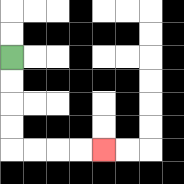{'start': '[0, 2]', 'end': '[4, 6]', 'path_directions': 'D,D,D,D,R,R,R,R', 'path_coordinates': '[[0, 2], [0, 3], [0, 4], [0, 5], [0, 6], [1, 6], [2, 6], [3, 6], [4, 6]]'}